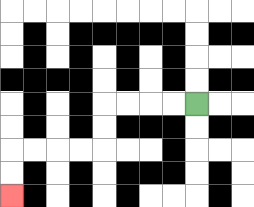{'start': '[8, 4]', 'end': '[0, 8]', 'path_directions': 'L,L,L,L,D,D,L,L,L,L,D,D', 'path_coordinates': '[[8, 4], [7, 4], [6, 4], [5, 4], [4, 4], [4, 5], [4, 6], [3, 6], [2, 6], [1, 6], [0, 6], [0, 7], [0, 8]]'}